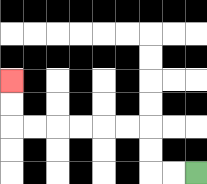{'start': '[8, 7]', 'end': '[0, 3]', 'path_directions': 'L,L,U,U,L,L,L,L,L,L,U,U', 'path_coordinates': '[[8, 7], [7, 7], [6, 7], [6, 6], [6, 5], [5, 5], [4, 5], [3, 5], [2, 5], [1, 5], [0, 5], [0, 4], [0, 3]]'}